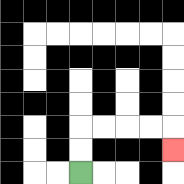{'start': '[3, 7]', 'end': '[7, 6]', 'path_directions': 'U,U,R,R,R,R,D', 'path_coordinates': '[[3, 7], [3, 6], [3, 5], [4, 5], [5, 5], [6, 5], [7, 5], [7, 6]]'}